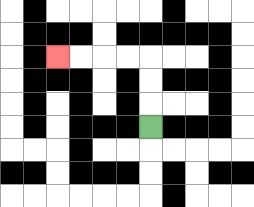{'start': '[6, 5]', 'end': '[2, 2]', 'path_directions': 'U,U,U,L,L,L,L', 'path_coordinates': '[[6, 5], [6, 4], [6, 3], [6, 2], [5, 2], [4, 2], [3, 2], [2, 2]]'}